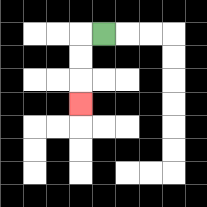{'start': '[4, 1]', 'end': '[3, 4]', 'path_directions': 'L,D,D,D', 'path_coordinates': '[[4, 1], [3, 1], [3, 2], [3, 3], [3, 4]]'}